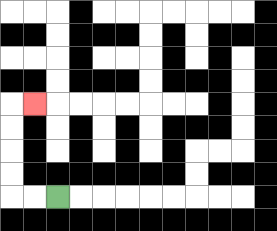{'start': '[2, 8]', 'end': '[1, 4]', 'path_directions': 'L,L,U,U,U,U,R', 'path_coordinates': '[[2, 8], [1, 8], [0, 8], [0, 7], [0, 6], [0, 5], [0, 4], [1, 4]]'}